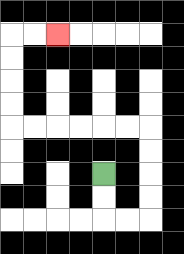{'start': '[4, 7]', 'end': '[2, 1]', 'path_directions': 'D,D,R,R,U,U,U,U,L,L,L,L,L,L,U,U,U,U,R,R', 'path_coordinates': '[[4, 7], [4, 8], [4, 9], [5, 9], [6, 9], [6, 8], [6, 7], [6, 6], [6, 5], [5, 5], [4, 5], [3, 5], [2, 5], [1, 5], [0, 5], [0, 4], [0, 3], [0, 2], [0, 1], [1, 1], [2, 1]]'}